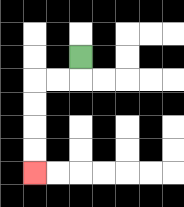{'start': '[3, 2]', 'end': '[1, 7]', 'path_directions': 'D,L,L,D,D,D,D', 'path_coordinates': '[[3, 2], [3, 3], [2, 3], [1, 3], [1, 4], [1, 5], [1, 6], [1, 7]]'}